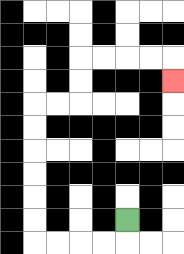{'start': '[5, 9]', 'end': '[7, 3]', 'path_directions': 'D,L,L,L,L,U,U,U,U,U,U,R,R,U,U,R,R,R,R,D', 'path_coordinates': '[[5, 9], [5, 10], [4, 10], [3, 10], [2, 10], [1, 10], [1, 9], [1, 8], [1, 7], [1, 6], [1, 5], [1, 4], [2, 4], [3, 4], [3, 3], [3, 2], [4, 2], [5, 2], [6, 2], [7, 2], [7, 3]]'}